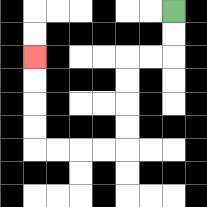{'start': '[7, 0]', 'end': '[1, 2]', 'path_directions': 'D,D,L,L,D,D,D,D,L,L,L,L,U,U,U,U', 'path_coordinates': '[[7, 0], [7, 1], [7, 2], [6, 2], [5, 2], [5, 3], [5, 4], [5, 5], [5, 6], [4, 6], [3, 6], [2, 6], [1, 6], [1, 5], [1, 4], [1, 3], [1, 2]]'}